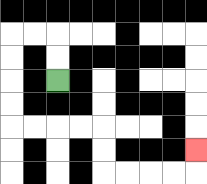{'start': '[2, 3]', 'end': '[8, 6]', 'path_directions': 'U,U,L,L,D,D,D,D,R,R,R,R,D,D,R,R,R,R,U', 'path_coordinates': '[[2, 3], [2, 2], [2, 1], [1, 1], [0, 1], [0, 2], [0, 3], [0, 4], [0, 5], [1, 5], [2, 5], [3, 5], [4, 5], [4, 6], [4, 7], [5, 7], [6, 7], [7, 7], [8, 7], [8, 6]]'}